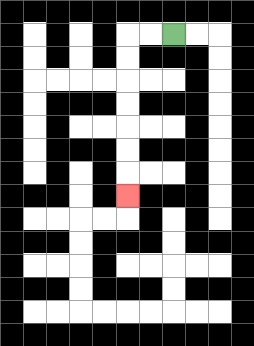{'start': '[7, 1]', 'end': '[5, 8]', 'path_directions': 'L,L,D,D,D,D,D,D,D', 'path_coordinates': '[[7, 1], [6, 1], [5, 1], [5, 2], [5, 3], [5, 4], [5, 5], [5, 6], [5, 7], [5, 8]]'}